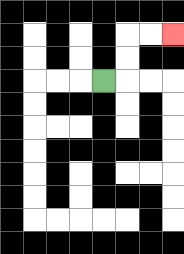{'start': '[4, 3]', 'end': '[7, 1]', 'path_directions': 'R,U,U,R,R', 'path_coordinates': '[[4, 3], [5, 3], [5, 2], [5, 1], [6, 1], [7, 1]]'}